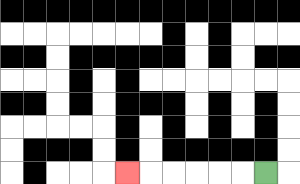{'start': '[11, 7]', 'end': '[5, 7]', 'path_directions': 'L,L,L,L,L,L', 'path_coordinates': '[[11, 7], [10, 7], [9, 7], [8, 7], [7, 7], [6, 7], [5, 7]]'}